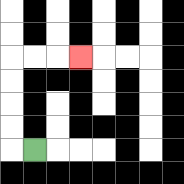{'start': '[1, 6]', 'end': '[3, 2]', 'path_directions': 'L,U,U,U,U,R,R,R', 'path_coordinates': '[[1, 6], [0, 6], [0, 5], [0, 4], [0, 3], [0, 2], [1, 2], [2, 2], [3, 2]]'}